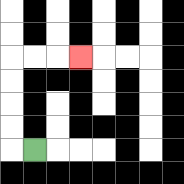{'start': '[1, 6]', 'end': '[3, 2]', 'path_directions': 'L,U,U,U,U,R,R,R', 'path_coordinates': '[[1, 6], [0, 6], [0, 5], [0, 4], [0, 3], [0, 2], [1, 2], [2, 2], [3, 2]]'}